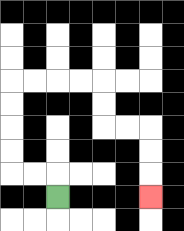{'start': '[2, 8]', 'end': '[6, 8]', 'path_directions': 'U,L,L,U,U,U,U,R,R,R,R,D,D,R,R,D,D,D', 'path_coordinates': '[[2, 8], [2, 7], [1, 7], [0, 7], [0, 6], [0, 5], [0, 4], [0, 3], [1, 3], [2, 3], [3, 3], [4, 3], [4, 4], [4, 5], [5, 5], [6, 5], [6, 6], [6, 7], [6, 8]]'}